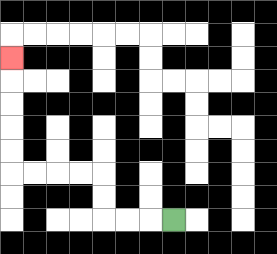{'start': '[7, 9]', 'end': '[0, 2]', 'path_directions': 'L,L,L,U,U,L,L,L,L,U,U,U,U,U', 'path_coordinates': '[[7, 9], [6, 9], [5, 9], [4, 9], [4, 8], [4, 7], [3, 7], [2, 7], [1, 7], [0, 7], [0, 6], [0, 5], [0, 4], [0, 3], [0, 2]]'}